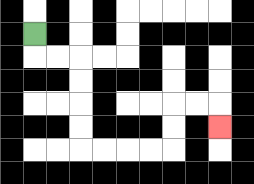{'start': '[1, 1]', 'end': '[9, 5]', 'path_directions': 'D,R,R,D,D,D,D,R,R,R,R,U,U,R,R,D', 'path_coordinates': '[[1, 1], [1, 2], [2, 2], [3, 2], [3, 3], [3, 4], [3, 5], [3, 6], [4, 6], [5, 6], [6, 6], [7, 6], [7, 5], [7, 4], [8, 4], [9, 4], [9, 5]]'}